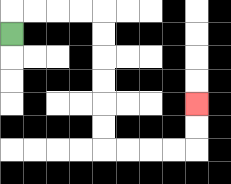{'start': '[0, 1]', 'end': '[8, 4]', 'path_directions': 'U,R,R,R,R,D,D,D,D,D,D,R,R,R,R,U,U', 'path_coordinates': '[[0, 1], [0, 0], [1, 0], [2, 0], [3, 0], [4, 0], [4, 1], [4, 2], [4, 3], [4, 4], [4, 5], [4, 6], [5, 6], [6, 6], [7, 6], [8, 6], [8, 5], [8, 4]]'}